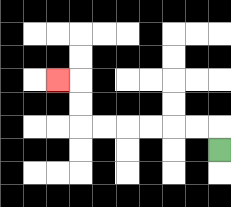{'start': '[9, 6]', 'end': '[2, 3]', 'path_directions': 'U,L,L,L,L,L,L,U,U,L', 'path_coordinates': '[[9, 6], [9, 5], [8, 5], [7, 5], [6, 5], [5, 5], [4, 5], [3, 5], [3, 4], [3, 3], [2, 3]]'}